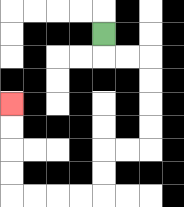{'start': '[4, 1]', 'end': '[0, 4]', 'path_directions': 'D,R,R,D,D,D,D,L,L,D,D,L,L,L,L,U,U,U,U', 'path_coordinates': '[[4, 1], [4, 2], [5, 2], [6, 2], [6, 3], [6, 4], [6, 5], [6, 6], [5, 6], [4, 6], [4, 7], [4, 8], [3, 8], [2, 8], [1, 8], [0, 8], [0, 7], [0, 6], [0, 5], [0, 4]]'}